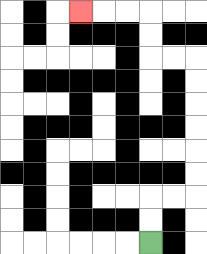{'start': '[6, 10]', 'end': '[3, 0]', 'path_directions': 'U,U,R,R,U,U,U,U,U,U,L,L,U,U,L,L,L', 'path_coordinates': '[[6, 10], [6, 9], [6, 8], [7, 8], [8, 8], [8, 7], [8, 6], [8, 5], [8, 4], [8, 3], [8, 2], [7, 2], [6, 2], [6, 1], [6, 0], [5, 0], [4, 0], [3, 0]]'}